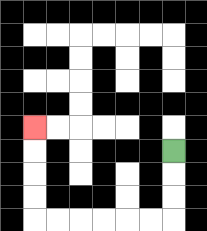{'start': '[7, 6]', 'end': '[1, 5]', 'path_directions': 'D,D,D,L,L,L,L,L,L,U,U,U,U', 'path_coordinates': '[[7, 6], [7, 7], [7, 8], [7, 9], [6, 9], [5, 9], [4, 9], [3, 9], [2, 9], [1, 9], [1, 8], [1, 7], [1, 6], [1, 5]]'}